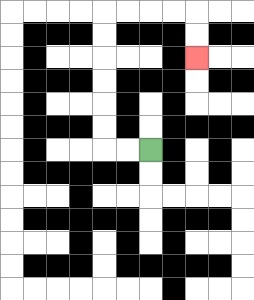{'start': '[6, 6]', 'end': '[8, 2]', 'path_directions': 'L,L,U,U,U,U,U,U,R,R,R,R,D,D', 'path_coordinates': '[[6, 6], [5, 6], [4, 6], [4, 5], [4, 4], [4, 3], [4, 2], [4, 1], [4, 0], [5, 0], [6, 0], [7, 0], [8, 0], [8, 1], [8, 2]]'}